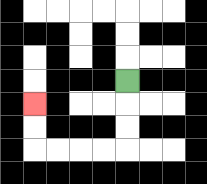{'start': '[5, 3]', 'end': '[1, 4]', 'path_directions': 'D,D,D,L,L,L,L,U,U', 'path_coordinates': '[[5, 3], [5, 4], [5, 5], [5, 6], [4, 6], [3, 6], [2, 6], [1, 6], [1, 5], [1, 4]]'}